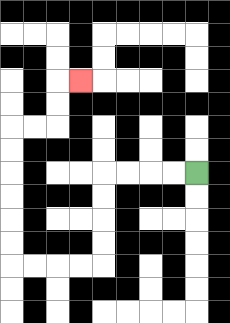{'start': '[8, 7]', 'end': '[3, 3]', 'path_directions': 'L,L,L,L,D,D,D,D,L,L,L,L,U,U,U,U,U,U,R,R,U,U,R', 'path_coordinates': '[[8, 7], [7, 7], [6, 7], [5, 7], [4, 7], [4, 8], [4, 9], [4, 10], [4, 11], [3, 11], [2, 11], [1, 11], [0, 11], [0, 10], [0, 9], [0, 8], [0, 7], [0, 6], [0, 5], [1, 5], [2, 5], [2, 4], [2, 3], [3, 3]]'}